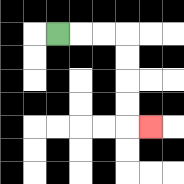{'start': '[2, 1]', 'end': '[6, 5]', 'path_directions': 'R,R,R,D,D,D,D,R', 'path_coordinates': '[[2, 1], [3, 1], [4, 1], [5, 1], [5, 2], [5, 3], [5, 4], [5, 5], [6, 5]]'}